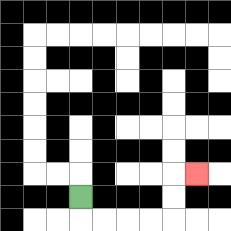{'start': '[3, 8]', 'end': '[8, 7]', 'path_directions': 'D,R,R,R,R,U,U,R', 'path_coordinates': '[[3, 8], [3, 9], [4, 9], [5, 9], [6, 9], [7, 9], [7, 8], [7, 7], [8, 7]]'}